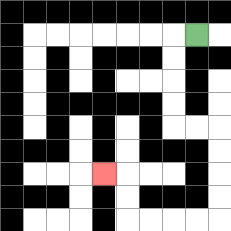{'start': '[8, 1]', 'end': '[4, 7]', 'path_directions': 'L,D,D,D,D,R,R,D,D,D,D,L,L,L,L,U,U,L', 'path_coordinates': '[[8, 1], [7, 1], [7, 2], [7, 3], [7, 4], [7, 5], [8, 5], [9, 5], [9, 6], [9, 7], [9, 8], [9, 9], [8, 9], [7, 9], [6, 9], [5, 9], [5, 8], [5, 7], [4, 7]]'}